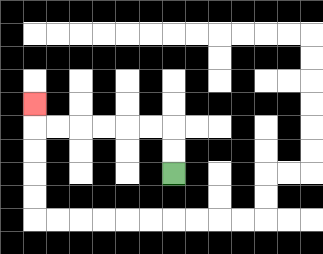{'start': '[7, 7]', 'end': '[1, 4]', 'path_directions': 'U,U,L,L,L,L,L,L,U', 'path_coordinates': '[[7, 7], [7, 6], [7, 5], [6, 5], [5, 5], [4, 5], [3, 5], [2, 5], [1, 5], [1, 4]]'}